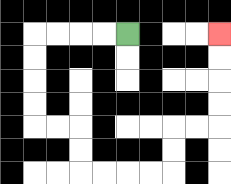{'start': '[5, 1]', 'end': '[9, 1]', 'path_directions': 'L,L,L,L,D,D,D,D,R,R,D,D,R,R,R,R,U,U,R,R,U,U,U,U', 'path_coordinates': '[[5, 1], [4, 1], [3, 1], [2, 1], [1, 1], [1, 2], [1, 3], [1, 4], [1, 5], [2, 5], [3, 5], [3, 6], [3, 7], [4, 7], [5, 7], [6, 7], [7, 7], [7, 6], [7, 5], [8, 5], [9, 5], [9, 4], [9, 3], [9, 2], [9, 1]]'}